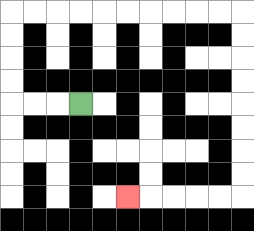{'start': '[3, 4]', 'end': '[5, 8]', 'path_directions': 'L,L,L,U,U,U,U,R,R,R,R,R,R,R,R,R,R,D,D,D,D,D,D,D,D,L,L,L,L,L', 'path_coordinates': '[[3, 4], [2, 4], [1, 4], [0, 4], [0, 3], [0, 2], [0, 1], [0, 0], [1, 0], [2, 0], [3, 0], [4, 0], [5, 0], [6, 0], [7, 0], [8, 0], [9, 0], [10, 0], [10, 1], [10, 2], [10, 3], [10, 4], [10, 5], [10, 6], [10, 7], [10, 8], [9, 8], [8, 8], [7, 8], [6, 8], [5, 8]]'}